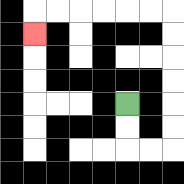{'start': '[5, 4]', 'end': '[1, 1]', 'path_directions': 'D,D,R,R,U,U,U,U,U,U,L,L,L,L,L,L,D', 'path_coordinates': '[[5, 4], [5, 5], [5, 6], [6, 6], [7, 6], [7, 5], [7, 4], [7, 3], [7, 2], [7, 1], [7, 0], [6, 0], [5, 0], [4, 0], [3, 0], [2, 0], [1, 0], [1, 1]]'}